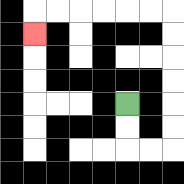{'start': '[5, 4]', 'end': '[1, 1]', 'path_directions': 'D,D,R,R,U,U,U,U,U,U,L,L,L,L,L,L,D', 'path_coordinates': '[[5, 4], [5, 5], [5, 6], [6, 6], [7, 6], [7, 5], [7, 4], [7, 3], [7, 2], [7, 1], [7, 0], [6, 0], [5, 0], [4, 0], [3, 0], [2, 0], [1, 0], [1, 1]]'}